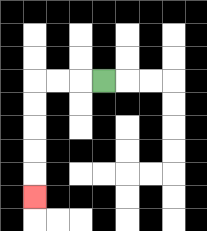{'start': '[4, 3]', 'end': '[1, 8]', 'path_directions': 'L,L,L,D,D,D,D,D', 'path_coordinates': '[[4, 3], [3, 3], [2, 3], [1, 3], [1, 4], [1, 5], [1, 6], [1, 7], [1, 8]]'}